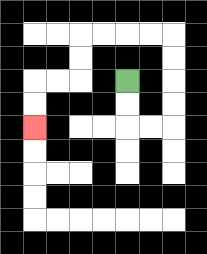{'start': '[5, 3]', 'end': '[1, 5]', 'path_directions': 'D,D,R,R,U,U,U,U,L,L,L,L,D,D,L,L,D,D', 'path_coordinates': '[[5, 3], [5, 4], [5, 5], [6, 5], [7, 5], [7, 4], [7, 3], [7, 2], [7, 1], [6, 1], [5, 1], [4, 1], [3, 1], [3, 2], [3, 3], [2, 3], [1, 3], [1, 4], [1, 5]]'}